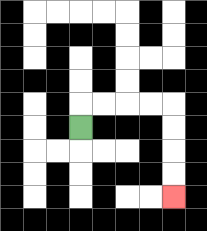{'start': '[3, 5]', 'end': '[7, 8]', 'path_directions': 'U,R,R,R,R,D,D,D,D', 'path_coordinates': '[[3, 5], [3, 4], [4, 4], [5, 4], [6, 4], [7, 4], [7, 5], [7, 6], [7, 7], [7, 8]]'}